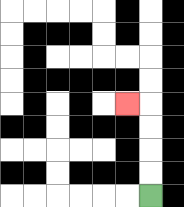{'start': '[6, 8]', 'end': '[5, 4]', 'path_directions': 'U,U,U,U,L', 'path_coordinates': '[[6, 8], [6, 7], [6, 6], [6, 5], [6, 4], [5, 4]]'}